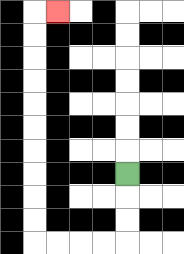{'start': '[5, 7]', 'end': '[2, 0]', 'path_directions': 'D,D,D,L,L,L,L,U,U,U,U,U,U,U,U,U,U,R', 'path_coordinates': '[[5, 7], [5, 8], [5, 9], [5, 10], [4, 10], [3, 10], [2, 10], [1, 10], [1, 9], [1, 8], [1, 7], [1, 6], [1, 5], [1, 4], [1, 3], [1, 2], [1, 1], [1, 0], [2, 0]]'}